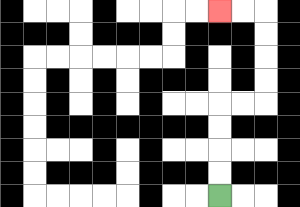{'start': '[9, 8]', 'end': '[9, 0]', 'path_directions': 'U,U,U,U,R,R,U,U,U,U,L,L', 'path_coordinates': '[[9, 8], [9, 7], [9, 6], [9, 5], [9, 4], [10, 4], [11, 4], [11, 3], [11, 2], [11, 1], [11, 0], [10, 0], [9, 0]]'}